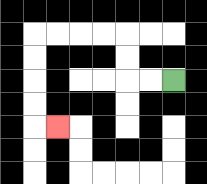{'start': '[7, 3]', 'end': '[2, 5]', 'path_directions': 'L,L,U,U,L,L,L,L,D,D,D,D,R', 'path_coordinates': '[[7, 3], [6, 3], [5, 3], [5, 2], [5, 1], [4, 1], [3, 1], [2, 1], [1, 1], [1, 2], [1, 3], [1, 4], [1, 5], [2, 5]]'}